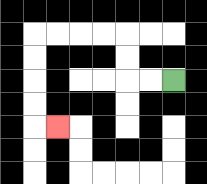{'start': '[7, 3]', 'end': '[2, 5]', 'path_directions': 'L,L,U,U,L,L,L,L,D,D,D,D,R', 'path_coordinates': '[[7, 3], [6, 3], [5, 3], [5, 2], [5, 1], [4, 1], [3, 1], [2, 1], [1, 1], [1, 2], [1, 3], [1, 4], [1, 5], [2, 5]]'}